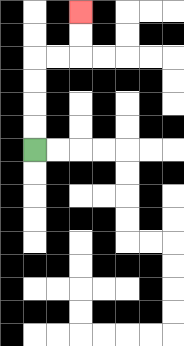{'start': '[1, 6]', 'end': '[3, 0]', 'path_directions': 'U,U,U,U,R,R,U,U', 'path_coordinates': '[[1, 6], [1, 5], [1, 4], [1, 3], [1, 2], [2, 2], [3, 2], [3, 1], [3, 0]]'}